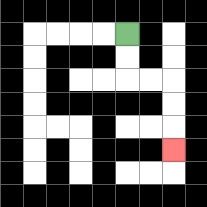{'start': '[5, 1]', 'end': '[7, 6]', 'path_directions': 'D,D,R,R,D,D,D', 'path_coordinates': '[[5, 1], [5, 2], [5, 3], [6, 3], [7, 3], [7, 4], [7, 5], [7, 6]]'}